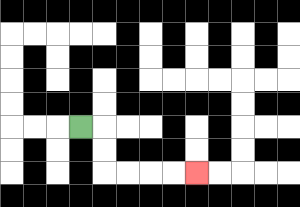{'start': '[3, 5]', 'end': '[8, 7]', 'path_directions': 'R,D,D,R,R,R,R', 'path_coordinates': '[[3, 5], [4, 5], [4, 6], [4, 7], [5, 7], [6, 7], [7, 7], [8, 7]]'}